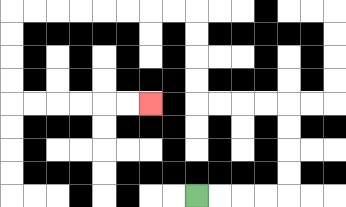{'start': '[8, 8]', 'end': '[6, 4]', 'path_directions': 'R,R,R,R,U,U,U,U,L,L,L,L,U,U,U,U,L,L,L,L,L,L,L,L,D,D,D,D,R,R,R,R,R,R', 'path_coordinates': '[[8, 8], [9, 8], [10, 8], [11, 8], [12, 8], [12, 7], [12, 6], [12, 5], [12, 4], [11, 4], [10, 4], [9, 4], [8, 4], [8, 3], [8, 2], [8, 1], [8, 0], [7, 0], [6, 0], [5, 0], [4, 0], [3, 0], [2, 0], [1, 0], [0, 0], [0, 1], [0, 2], [0, 3], [0, 4], [1, 4], [2, 4], [3, 4], [4, 4], [5, 4], [6, 4]]'}